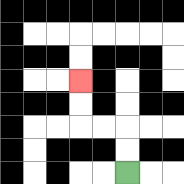{'start': '[5, 7]', 'end': '[3, 3]', 'path_directions': 'U,U,L,L,U,U', 'path_coordinates': '[[5, 7], [5, 6], [5, 5], [4, 5], [3, 5], [3, 4], [3, 3]]'}